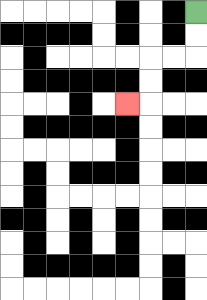{'start': '[8, 0]', 'end': '[5, 4]', 'path_directions': 'D,D,L,L,D,D,L', 'path_coordinates': '[[8, 0], [8, 1], [8, 2], [7, 2], [6, 2], [6, 3], [6, 4], [5, 4]]'}